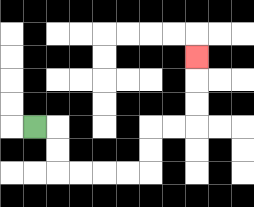{'start': '[1, 5]', 'end': '[8, 2]', 'path_directions': 'R,D,D,R,R,R,R,U,U,R,R,U,U,U', 'path_coordinates': '[[1, 5], [2, 5], [2, 6], [2, 7], [3, 7], [4, 7], [5, 7], [6, 7], [6, 6], [6, 5], [7, 5], [8, 5], [8, 4], [8, 3], [8, 2]]'}